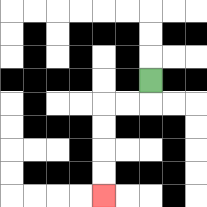{'start': '[6, 3]', 'end': '[4, 8]', 'path_directions': 'D,L,L,D,D,D,D', 'path_coordinates': '[[6, 3], [6, 4], [5, 4], [4, 4], [4, 5], [4, 6], [4, 7], [4, 8]]'}